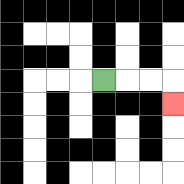{'start': '[4, 3]', 'end': '[7, 4]', 'path_directions': 'R,R,R,D', 'path_coordinates': '[[4, 3], [5, 3], [6, 3], [7, 3], [7, 4]]'}